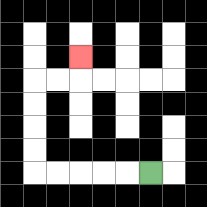{'start': '[6, 7]', 'end': '[3, 2]', 'path_directions': 'L,L,L,L,L,U,U,U,U,R,R,U', 'path_coordinates': '[[6, 7], [5, 7], [4, 7], [3, 7], [2, 7], [1, 7], [1, 6], [1, 5], [1, 4], [1, 3], [2, 3], [3, 3], [3, 2]]'}